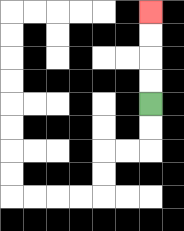{'start': '[6, 4]', 'end': '[6, 0]', 'path_directions': 'U,U,U,U', 'path_coordinates': '[[6, 4], [6, 3], [6, 2], [6, 1], [6, 0]]'}